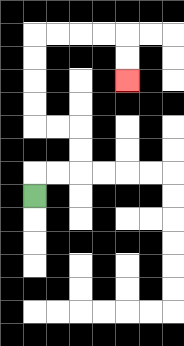{'start': '[1, 8]', 'end': '[5, 3]', 'path_directions': 'U,R,R,U,U,L,L,U,U,U,U,R,R,R,R,D,D', 'path_coordinates': '[[1, 8], [1, 7], [2, 7], [3, 7], [3, 6], [3, 5], [2, 5], [1, 5], [1, 4], [1, 3], [1, 2], [1, 1], [2, 1], [3, 1], [4, 1], [5, 1], [5, 2], [5, 3]]'}